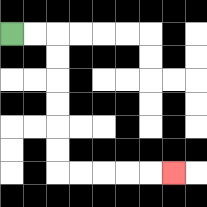{'start': '[0, 1]', 'end': '[7, 7]', 'path_directions': 'R,R,D,D,D,D,D,D,R,R,R,R,R', 'path_coordinates': '[[0, 1], [1, 1], [2, 1], [2, 2], [2, 3], [2, 4], [2, 5], [2, 6], [2, 7], [3, 7], [4, 7], [5, 7], [6, 7], [7, 7]]'}